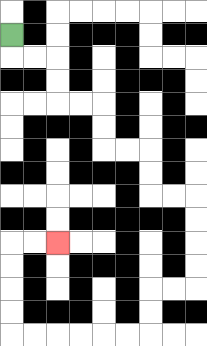{'start': '[0, 1]', 'end': '[2, 10]', 'path_directions': 'D,R,R,D,D,R,R,D,D,R,R,D,D,R,R,D,D,D,D,L,L,D,D,L,L,L,L,L,L,U,U,U,U,R,R', 'path_coordinates': '[[0, 1], [0, 2], [1, 2], [2, 2], [2, 3], [2, 4], [3, 4], [4, 4], [4, 5], [4, 6], [5, 6], [6, 6], [6, 7], [6, 8], [7, 8], [8, 8], [8, 9], [8, 10], [8, 11], [8, 12], [7, 12], [6, 12], [6, 13], [6, 14], [5, 14], [4, 14], [3, 14], [2, 14], [1, 14], [0, 14], [0, 13], [0, 12], [0, 11], [0, 10], [1, 10], [2, 10]]'}